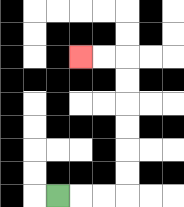{'start': '[2, 8]', 'end': '[3, 2]', 'path_directions': 'R,R,R,U,U,U,U,U,U,L,L', 'path_coordinates': '[[2, 8], [3, 8], [4, 8], [5, 8], [5, 7], [5, 6], [5, 5], [5, 4], [5, 3], [5, 2], [4, 2], [3, 2]]'}